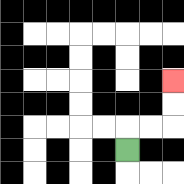{'start': '[5, 6]', 'end': '[7, 3]', 'path_directions': 'U,R,R,U,U', 'path_coordinates': '[[5, 6], [5, 5], [6, 5], [7, 5], [7, 4], [7, 3]]'}